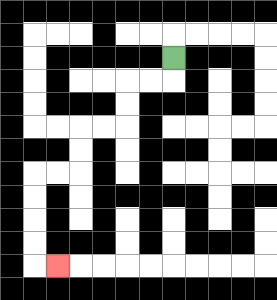{'start': '[7, 2]', 'end': '[2, 11]', 'path_directions': 'D,L,L,D,D,L,L,D,D,L,L,D,D,D,D,R', 'path_coordinates': '[[7, 2], [7, 3], [6, 3], [5, 3], [5, 4], [5, 5], [4, 5], [3, 5], [3, 6], [3, 7], [2, 7], [1, 7], [1, 8], [1, 9], [1, 10], [1, 11], [2, 11]]'}